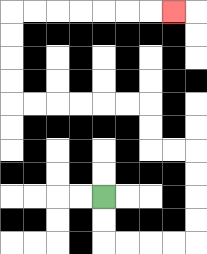{'start': '[4, 8]', 'end': '[7, 0]', 'path_directions': 'D,D,R,R,R,R,U,U,U,U,L,L,U,U,L,L,L,L,L,L,U,U,U,U,R,R,R,R,R,R,R', 'path_coordinates': '[[4, 8], [4, 9], [4, 10], [5, 10], [6, 10], [7, 10], [8, 10], [8, 9], [8, 8], [8, 7], [8, 6], [7, 6], [6, 6], [6, 5], [6, 4], [5, 4], [4, 4], [3, 4], [2, 4], [1, 4], [0, 4], [0, 3], [0, 2], [0, 1], [0, 0], [1, 0], [2, 0], [3, 0], [4, 0], [5, 0], [6, 0], [7, 0]]'}